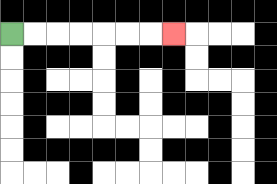{'start': '[0, 1]', 'end': '[7, 1]', 'path_directions': 'R,R,R,R,R,R,R', 'path_coordinates': '[[0, 1], [1, 1], [2, 1], [3, 1], [4, 1], [5, 1], [6, 1], [7, 1]]'}